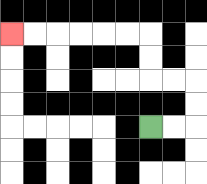{'start': '[6, 5]', 'end': '[0, 1]', 'path_directions': 'R,R,U,U,L,L,U,U,L,L,L,L,L,L', 'path_coordinates': '[[6, 5], [7, 5], [8, 5], [8, 4], [8, 3], [7, 3], [6, 3], [6, 2], [6, 1], [5, 1], [4, 1], [3, 1], [2, 1], [1, 1], [0, 1]]'}